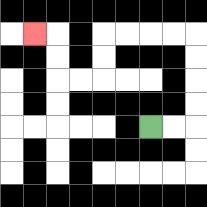{'start': '[6, 5]', 'end': '[1, 1]', 'path_directions': 'R,R,U,U,U,U,L,L,L,L,D,D,L,L,U,U,L', 'path_coordinates': '[[6, 5], [7, 5], [8, 5], [8, 4], [8, 3], [8, 2], [8, 1], [7, 1], [6, 1], [5, 1], [4, 1], [4, 2], [4, 3], [3, 3], [2, 3], [2, 2], [2, 1], [1, 1]]'}